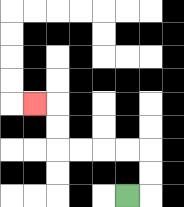{'start': '[5, 8]', 'end': '[1, 4]', 'path_directions': 'R,U,U,L,L,L,L,U,U,L', 'path_coordinates': '[[5, 8], [6, 8], [6, 7], [6, 6], [5, 6], [4, 6], [3, 6], [2, 6], [2, 5], [2, 4], [1, 4]]'}